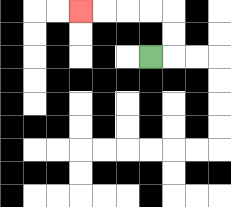{'start': '[6, 2]', 'end': '[3, 0]', 'path_directions': 'R,U,U,L,L,L,L', 'path_coordinates': '[[6, 2], [7, 2], [7, 1], [7, 0], [6, 0], [5, 0], [4, 0], [3, 0]]'}